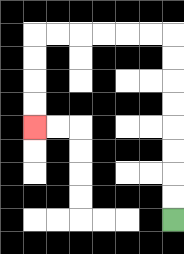{'start': '[7, 9]', 'end': '[1, 5]', 'path_directions': 'U,U,U,U,U,U,U,U,L,L,L,L,L,L,D,D,D,D', 'path_coordinates': '[[7, 9], [7, 8], [7, 7], [7, 6], [7, 5], [7, 4], [7, 3], [7, 2], [7, 1], [6, 1], [5, 1], [4, 1], [3, 1], [2, 1], [1, 1], [1, 2], [1, 3], [1, 4], [1, 5]]'}